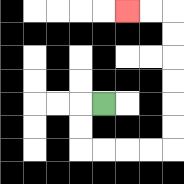{'start': '[4, 4]', 'end': '[5, 0]', 'path_directions': 'L,D,D,R,R,R,R,U,U,U,U,U,U,L,L', 'path_coordinates': '[[4, 4], [3, 4], [3, 5], [3, 6], [4, 6], [5, 6], [6, 6], [7, 6], [7, 5], [7, 4], [7, 3], [7, 2], [7, 1], [7, 0], [6, 0], [5, 0]]'}